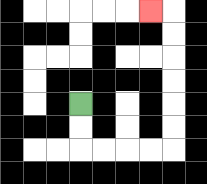{'start': '[3, 4]', 'end': '[6, 0]', 'path_directions': 'D,D,R,R,R,R,U,U,U,U,U,U,L', 'path_coordinates': '[[3, 4], [3, 5], [3, 6], [4, 6], [5, 6], [6, 6], [7, 6], [7, 5], [7, 4], [7, 3], [7, 2], [7, 1], [7, 0], [6, 0]]'}